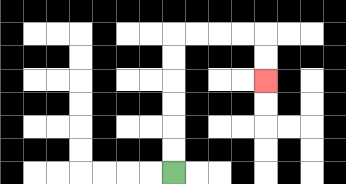{'start': '[7, 7]', 'end': '[11, 3]', 'path_directions': 'U,U,U,U,U,U,R,R,R,R,D,D', 'path_coordinates': '[[7, 7], [7, 6], [7, 5], [7, 4], [7, 3], [7, 2], [7, 1], [8, 1], [9, 1], [10, 1], [11, 1], [11, 2], [11, 3]]'}